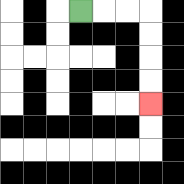{'start': '[3, 0]', 'end': '[6, 4]', 'path_directions': 'R,R,R,D,D,D,D', 'path_coordinates': '[[3, 0], [4, 0], [5, 0], [6, 0], [6, 1], [6, 2], [6, 3], [6, 4]]'}